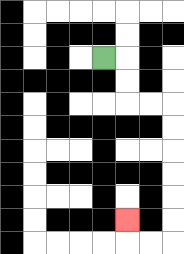{'start': '[4, 2]', 'end': '[5, 9]', 'path_directions': 'R,D,D,R,R,D,D,D,D,D,D,L,L,U', 'path_coordinates': '[[4, 2], [5, 2], [5, 3], [5, 4], [6, 4], [7, 4], [7, 5], [7, 6], [7, 7], [7, 8], [7, 9], [7, 10], [6, 10], [5, 10], [5, 9]]'}